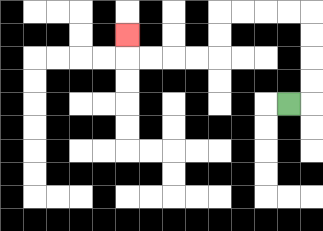{'start': '[12, 4]', 'end': '[5, 1]', 'path_directions': 'R,U,U,U,U,L,L,L,L,D,D,L,L,L,L,U', 'path_coordinates': '[[12, 4], [13, 4], [13, 3], [13, 2], [13, 1], [13, 0], [12, 0], [11, 0], [10, 0], [9, 0], [9, 1], [9, 2], [8, 2], [7, 2], [6, 2], [5, 2], [5, 1]]'}